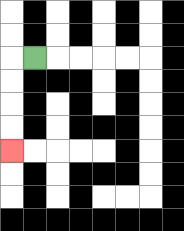{'start': '[1, 2]', 'end': '[0, 6]', 'path_directions': 'L,D,D,D,D', 'path_coordinates': '[[1, 2], [0, 2], [0, 3], [0, 4], [0, 5], [0, 6]]'}